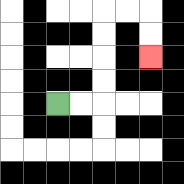{'start': '[2, 4]', 'end': '[6, 2]', 'path_directions': 'R,R,U,U,U,U,R,R,D,D', 'path_coordinates': '[[2, 4], [3, 4], [4, 4], [4, 3], [4, 2], [4, 1], [4, 0], [5, 0], [6, 0], [6, 1], [6, 2]]'}